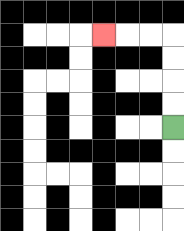{'start': '[7, 5]', 'end': '[4, 1]', 'path_directions': 'U,U,U,U,L,L,L', 'path_coordinates': '[[7, 5], [7, 4], [7, 3], [7, 2], [7, 1], [6, 1], [5, 1], [4, 1]]'}